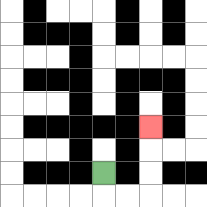{'start': '[4, 7]', 'end': '[6, 5]', 'path_directions': 'D,R,R,U,U,U', 'path_coordinates': '[[4, 7], [4, 8], [5, 8], [6, 8], [6, 7], [6, 6], [6, 5]]'}